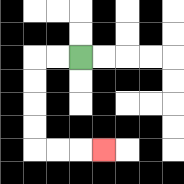{'start': '[3, 2]', 'end': '[4, 6]', 'path_directions': 'L,L,D,D,D,D,R,R,R', 'path_coordinates': '[[3, 2], [2, 2], [1, 2], [1, 3], [1, 4], [1, 5], [1, 6], [2, 6], [3, 6], [4, 6]]'}